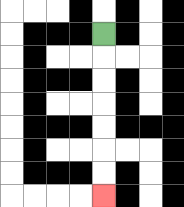{'start': '[4, 1]', 'end': '[4, 8]', 'path_directions': 'D,D,D,D,D,D,D', 'path_coordinates': '[[4, 1], [4, 2], [4, 3], [4, 4], [4, 5], [4, 6], [4, 7], [4, 8]]'}